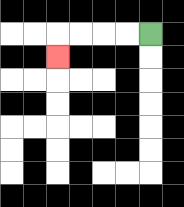{'start': '[6, 1]', 'end': '[2, 2]', 'path_directions': 'L,L,L,L,D', 'path_coordinates': '[[6, 1], [5, 1], [4, 1], [3, 1], [2, 1], [2, 2]]'}